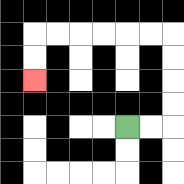{'start': '[5, 5]', 'end': '[1, 3]', 'path_directions': 'R,R,U,U,U,U,L,L,L,L,L,L,D,D', 'path_coordinates': '[[5, 5], [6, 5], [7, 5], [7, 4], [7, 3], [7, 2], [7, 1], [6, 1], [5, 1], [4, 1], [3, 1], [2, 1], [1, 1], [1, 2], [1, 3]]'}